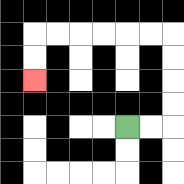{'start': '[5, 5]', 'end': '[1, 3]', 'path_directions': 'R,R,U,U,U,U,L,L,L,L,L,L,D,D', 'path_coordinates': '[[5, 5], [6, 5], [7, 5], [7, 4], [7, 3], [7, 2], [7, 1], [6, 1], [5, 1], [4, 1], [3, 1], [2, 1], [1, 1], [1, 2], [1, 3]]'}